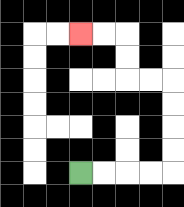{'start': '[3, 7]', 'end': '[3, 1]', 'path_directions': 'R,R,R,R,U,U,U,U,L,L,U,U,L,L', 'path_coordinates': '[[3, 7], [4, 7], [5, 7], [6, 7], [7, 7], [7, 6], [7, 5], [7, 4], [7, 3], [6, 3], [5, 3], [5, 2], [5, 1], [4, 1], [3, 1]]'}